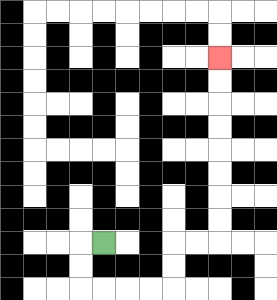{'start': '[4, 10]', 'end': '[9, 2]', 'path_directions': 'L,D,D,R,R,R,R,U,U,R,R,U,U,U,U,U,U,U,U', 'path_coordinates': '[[4, 10], [3, 10], [3, 11], [3, 12], [4, 12], [5, 12], [6, 12], [7, 12], [7, 11], [7, 10], [8, 10], [9, 10], [9, 9], [9, 8], [9, 7], [9, 6], [9, 5], [9, 4], [9, 3], [9, 2]]'}